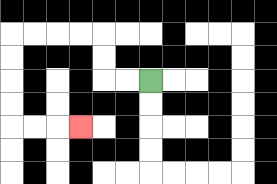{'start': '[6, 3]', 'end': '[3, 5]', 'path_directions': 'L,L,U,U,L,L,L,L,D,D,D,D,R,R,R', 'path_coordinates': '[[6, 3], [5, 3], [4, 3], [4, 2], [4, 1], [3, 1], [2, 1], [1, 1], [0, 1], [0, 2], [0, 3], [0, 4], [0, 5], [1, 5], [2, 5], [3, 5]]'}